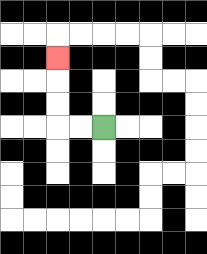{'start': '[4, 5]', 'end': '[2, 2]', 'path_directions': 'L,L,U,U,U', 'path_coordinates': '[[4, 5], [3, 5], [2, 5], [2, 4], [2, 3], [2, 2]]'}